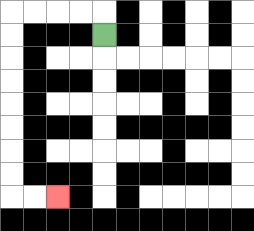{'start': '[4, 1]', 'end': '[2, 8]', 'path_directions': 'U,L,L,L,L,D,D,D,D,D,D,D,D,R,R', 'path_coordinates': '[[4, 1], [4, 0], [3, 0], [2, 0], [1, 0], [0, 0], [0, 1], [0, 2], [0, 3], [0, 4], [0, 5], [0, 6], [0, 7], [0, 8], [1, 8], [2, 8]]'}